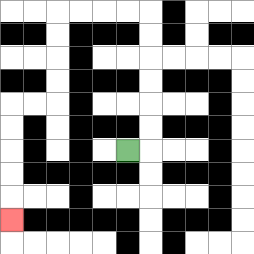{'start': '[5, 6]', 'end': '[0, 9]', 'path_directions': 'R,U,U,U,U,U,U,L,L,L,L,D,D,D,D,L,L,D,D,D,D,D', 'path_coordinates': '[[5, 6], [6, 6], [6, 5], [6, 4], [6, 3], [6, 2], [6, 1], [6, 0], [5, 0], [4, 0], [3, 0], [2, 0], [2, 1], [2, 2], [2, 3], [2, 4], [1, 4], [0, 4], [0, 5], [0, 6], [0, 7], [0, 8], [0, 9]]'}